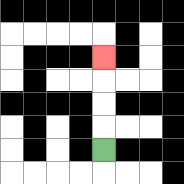{'start': '[4, 6]', 'end': '[4, 2]', 'path_directions': 'U,U,U,U', 'path_coordinates': '[[4, 6], [4, 5], [4, 4], [4, 3], [4, 2]]'}